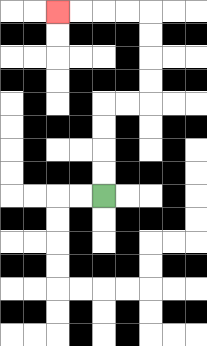{'start': '[4, 8]', 'end': '[2, 0]', 'path_directions': 'U,U,U,U,R,R,U,U,U,U,L,L,L,L', 'path_coordinates': '[[4, 8], [4, 7], [4, 6], [4, 5], [4, 4], [5, 4], [6, 4], [6, 3], [6, 2], [6, 1], [6, 0], [5, 0], [4, 0], [3, 0], [2, 0]]'}